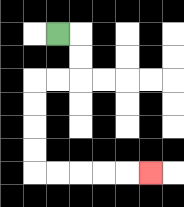{'start': '[2, 1]', 'end': '[6, 7]', 'path_directions': 'R,D,D,L,L,D,D,D,D,R,R,R,R,R', 'path_coordinates': '[[2, 1], [3, 1], [3, 2], [3, 3], [2, 3], [1, 3], [1, 4], [1, 5], [1, 6], [1, 7], [2, 7], [3, 7], [4, 7], [5, 7], [6, 7]]'}